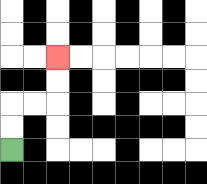{'start': '[0, 6]', 'end': '[2, 2]', 'path_directions': 'U,U,R,R,U,U', 'path_coordinates': '[[0, 6], [0, 5], [0, 4], [1, 4], [2, 4], [2, 3], [2, 2]]'}